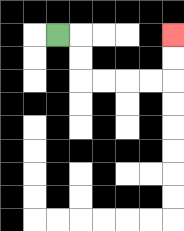{'start': '[2, 1]', 'end': '[7, 1]', 'path_directions': 'R,D,D,R,R,R,R,U,U', 'path_coordinates': '[[2, 1], [3, 1], [3, 2], [3, 3], [4, 3], [5, 3], [6, 3], [7, 3], [7, 2], [7, 1]]'}